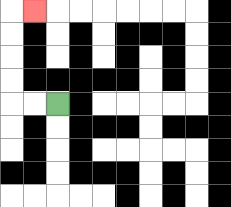{'start': '[2, 4]', 'end': '[1, 0]', 'path_directions': 'L,L,U,U,U,U,R', 'path_coordinates': '[[2, 4], [1, 4], [0, 4], [0, 3], [0, 2], [0, 1], [0, 0], [1, 0]]'}